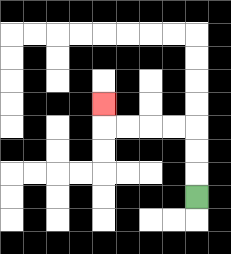{'start': '[8, 8]', 'end': '[4, 4]', 'path_directions': 'U,U,U,L,L,L,L,U', 'path_coordinates': '[[8, 8], [8, 7], [8, 6], [8, 5], [7, 5], [6, 5], [5, 5], [4, 5], [4, 4]]'}